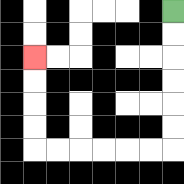{'start': '[7, 0]', 'end': '[1, 2]', 'path_directions': 'D,D,D,D,D,D,L,L,L,L,L,L,U,U,U,U', 'path_coordinates': '[[7, 0], [7, 1], [7, 2], [7, 3], [7, 4], [7, 5], [7, 6], [6, 6], [5, 6], [4, 6], [3, 6], [2, 6], [1, 6], [1, 5], [1, 4], [1, 3], [1, 2]]'}